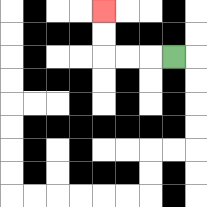{'start': '[7, 2]', 'end': '[4, 0]', 'path_directions': 'L,L,L,U,U', 'path_coordinates': '[[7, 2], [6, 2], [5, 2], [4, 2], [4, 1], [4, 0]]'}